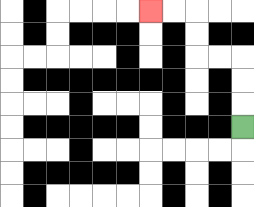{'start': '[10, 5]', 'end': '[6, 0]', 'path_directions': 'U,U,U,L,L,U,U,L,L', 'path_coordinates': '[[10, 5], [10, 4], [10, 3], [10, 2], [9, 2], [8, 2], [8, 1], [8, 0], [7, 0], [6, 0]]'}